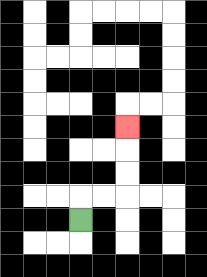{'start': '[3, 9]', 'end': '[5, 5]', 'path_directions': 'U,R,R,U,U,U', 'path_coordinates': '[[3, 9], [3, 8], [4, 8], [5, 8], [5, 7], [5, 6], [5, 5]]'}